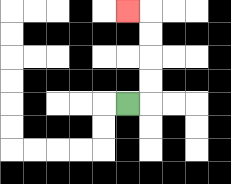{'start': '[5, 4]', 'end': '[5, 0]', 'path_directions': 'R,U,U,U,U,L', 'path_coordinates': '[[5, 4], [6, 4], [6, 3], [6, 2], [6, 1], [6, 0], [5, 0]]'}